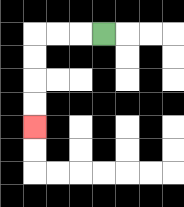{'start': '[4, 1]', 'end': '[1, 5]', 'path_directions': 'L,L,L,D,D,D,D', 'path_coordinates': '[[4, 1], [3, 1], [2, 1], [1, 1], [1, 2], [1, 3], [1, 4], [1, 5]]'}